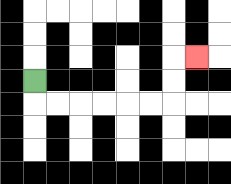{'start': '[1, 3]', 'end': '[8, 2]', 'path_directions': 'D,R,R,R,R,R,R,U,U,R', 'path_coordinates': '[[1, 3], [1, 4], [2, 4], [3, 4], [4, 4], [5, 4], [6, 4], [7, 4], [7, 3], [7, 2], [8, 2]]'}